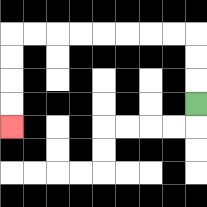{'start': '[8, 4]', 'end': '[0, 5]', 'path_directions': 'U,U,U,L,L,L,L,L,L,L,L,D,D,D,D', 'path_coordinates': '[[8, 4], [8, 3], [8, 2], [8, 1], [7, 1], [6, 1], [5, 1], [4, 1], [3, 1], [2, 1], [1, 1], [0, 1], [0, 2], [0, 3], [0, 4], [0, 5]]'}